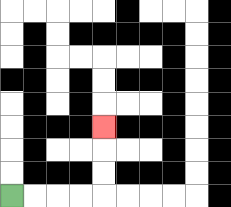{'start': '[0, 8]', 'end': '[4, 5]', 'path_directions': 'R,R,R,R,U,U,U', 'path_coordinates': '[[0, 8], [1, 8], [2, 8], [3, 8], [4, 8], [4, 7], [4, 6], [4, 5]]'}